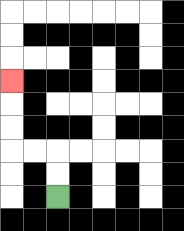{'start': '[2, 8]', 'end': '[0, 3]', 'path_directions': 'U,U,L,L,U,U,U', 'path_coordinates': '[[2, 8], [2, 7], [2, 6], [1, 6], [0, 6], [0, 5], [0, 4], [0, 3]]'}